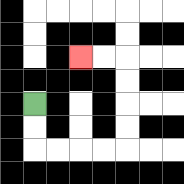{'start': '[1, 4]', 'end': '[3, 2]', 'path_directions': 'D,D,R,R,R,R,U,U,U,U,L,L', 'path_coordinates': '[[1, 4], [1, 5], [1, 6], [2, 6], [3, 6], [4, 6], [5, 6], [5, 5], [5, 4], [5, 3], [5, 2], [4, 2], [3, 2]]'}